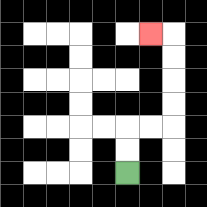{'start': '[5, 7]', 'end': '[6, 1]', 'path_directions': 'U,U,R,R,U,U,U,U,L', 'path_coordinates': '[[5, 7], [5, 6], [5, 5], [6, 5], [7, 5], [7, 4], [7, 3], [7, 2], [7, 1], [6, 1]]'}